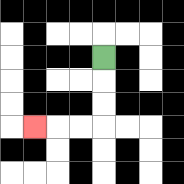{'start': '[4, 2]', 'end': '[1, 5]', 'path_directions': 'D,D,D,L,L,L', 'path_coordinates': '[[4, 2], [4, 3], [4, 4], [4, 5], [3, 5], [2, 5], [1, 5]]'}